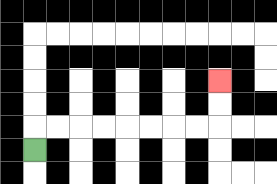{'start': '[1, 6]', 'end': '[9, 3]', 'path_directions': 'U,R,R,R,R,R,R,R,R,U,U', 'path_coordinates': '[[1, 6], [1, 5], [2, 5], [3, 5], [4, 5], [5, 5], [6, 5], [7, 5], [8, 5], [9, 5], [9, 4], [9, 3]]'}